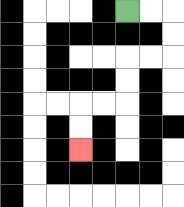{'start': '[5, 0]', 'end': '[3, 6]', 'path_directions': 'R,R,D,D,L,L,D,D,L,L,D,D', 'path_coordinates': '[[5, 0], [6, 0], [7, 0], [7, 1], [7, 2], [6, 2], [5, 2], [5, 3], [5, 4], [4, 4], [3, 4], [3, 5], [3, 6]]'}